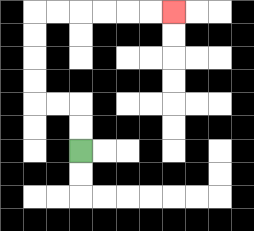{'start': '[3, 6]', 'end': '[7, 0]', 'path_directions': 'U,U,L,L,U,U,U,U,R,R,R,R,R,R', 'path_coordinates': '[[3, 6], [3, 5], [3, 4], [2, 4], [1, 4], [1, 3], [1, 2], [1, 1], [1, 0], [2, 0], [3, 0], [4, 0], [5, 0], [6, 0], [7, 0]]'}